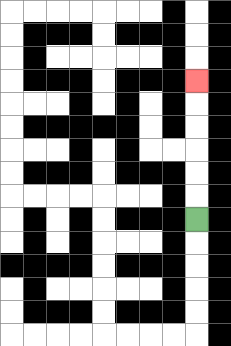{'start': '[8, 9]', 'end': '[8, 3]', 'path_directions': 'U,U,U,U,U,U', 'path_coordinates': '[[8, 9], [8, 8], [8, 7], [8, 6], [8, 5], [8, 4], [8, 3]]'}